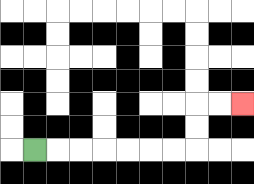{'start': '[1, 6]', 'end': '[10, 4]', 'path_directions': 'R,R,R,R,R,R,R,U,U,R,R', 'path_coordinates': '[[1, 6], [2, 6], [3, 6], [4, 6], [5, 6], [6, 6], [7, 6], [8, 6], [8, 5], [8, 4], [9, 4], [10, 4]]'}